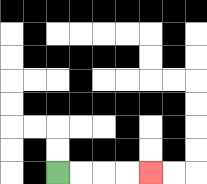{'start': '[2, 7]', 'end': '[6, 7]', 'path_directions': 'R,R,R,R', 'path_coordinates': '[[2, 7], [3, 7], [4, 7], [5, 7], [6, 7]]'}